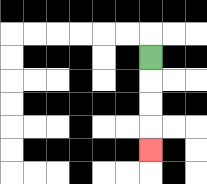{'start': '[6, 2]', 'end': '[6, 6]', 'path_directions': 'D,D,D,D', 'path_coordinates': '[[6, 2], [6, 3], [6, 4], [6, 5], [6, 6]]'}